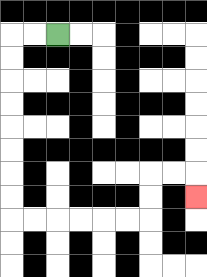{'start': '[2, 1]', 'end': '[8, 8]', 'path_directions': 'L,L,D,D,D,D,D,D,D,D,R,R,R,R,R,R,U,U,R,R,D', 'path_coordinates': '[[2, 1], [1, 1], [0, 1], [0, 2], [0, 3], [0, 4], [0, 5], [0, 6], [0, 7], [0, 8], [0, 9], [1, 9], [2, 9], [3, 9], [4, 9], [5, 9], [6, 9], [6, 8], [6, 7], [7, 7], [8, 7], [8, 8]]'}